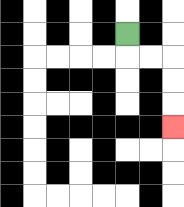{'start': '[5, 1]', 'end': '[7, 5]', 'path_directions': 'D,R,R,D,D,D', 'path_coordinates': '[[5, 1], [5, 2], [6, 2], [7, 2], [7, 3], [7, 4], [7, 5]]'}